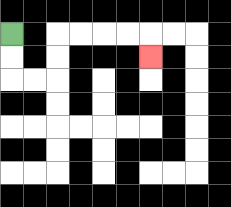{'start': '[0, 1]', 'end': '[6, 2]', 'path_directions': 'D,D,R,R,U,U,R,R,R,R,D', 'path_coordinates': '[[0, 1], [0, 2], [0, 3], [1, 3], [2, 3], [2, 2], [2, 1], [3, 1], [4, 1], [5, 1], [6, 1], [6, 2]]'}